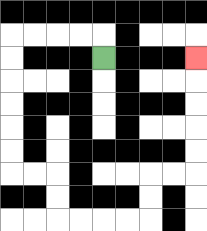{'start': '[4, 2]', 'end': '[8, 2]', 'path_directions': 'U,L,L,L,L,D,D,D,D,D,D,R,R,D,D,R,R,R,R,U,U,R,R,U,U,U,U,U', 'path_coordinates': '[[4, 2], [4, 1], [3, 1], [2, 1], [1, 1], [0, 1], [0, 2], [0, 3], [0, 4], [0, 5], [0, 6], [0, 7], [1, 7], [2, 7], [2, 8], [2, 9], [3, 9], [4, 9], [5, 9], [6, 9], [6, 8], [6, 7], [7, 7], [8, 7], [8, 6], [8, 5], [8, 4], [8, 3], [8, 2]]'}